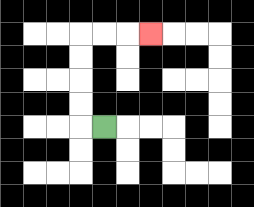{'start': '[4, 5]', 'end': '[6, 1]', 'path_directions': 'L,U,U,U,U,R,R,R', 'path_coordinates': '[[4, 5], [3, 5], [3, 4], [3, 3], [3, 2], [3, 1], [4, 1], [5, 1], [6, 1]]'}